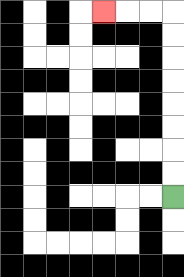{'start': '[7, 8]', 'end': '[4, 0]', 'path_directions': 'U,U,U,U,U,U,U,U,L,L,L', 'path_coordinates': '[[7, 8], [7, 7], [7, 6], [7, 5], [7, 4], [7, 3], [7, 2], [7, 1], [7, 0], [6, 0], [5, 0], [4, 0]]'}